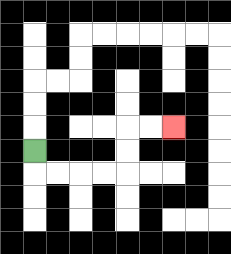{'start': '[1, 6]', 'end': '[7, 5]', 'path_directions': 'D,R,R,R,R,U,U,R,R', 'path_coordinates': '[[1, 6], [1, 7], [2, 7], [3, 7], [4, 7], [5, 7], [5, 6], [5, 5], [6, 5], [7, 5]]'}